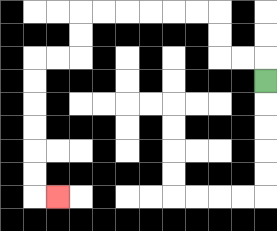{'start': '[11, 3]', 'end': '[2, 8]', 'path_directions': 'U,L,L,U,U,L,L,L,L,L,L,D,D,L,L,D,D,D,D,D,D,R', 'path_coordinates': '[[11, 3], [11, 2], [10, 2], [9, 2], [9, 1], [9, 0], [8, 0], [7, 0], [6, 0], [5, 0], [4, 0], [3, 0], [3, 1], [3, 2], [2, 2], [1, 2], [1, 3], [1, 4], [1, 5], [1, 6], [1, 7], [1, 8], [2, 8]]'}